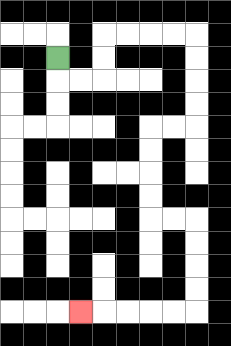{'start': '[2, 2]', 'end': '[3, 13]', 'path_directions': 'D,R,R,U,U,R,R,R,R,D,D,D,D,L,L,D,D,D,D,R,R,D,D,D,D,L,L,L,L,L', 'path_coordinates': '[[2, 2], [2, 3], [3, 3], [4, 3], [4, 2], [4, 1], [5, 1], [6, 1], [7, 1], [8, 1], [8, 2], [8, 3], [8, 4], [8, 5], [7, 5], [6, 5], [6, 6], [6, 7], [6, 8], [6, 9], [7, 9], [8, 9], [8, 10], [8, 11], [8, 12], [8, 13], [7, 13], [6, 13], [5, 13], [4, 13], [3, 13]]'}